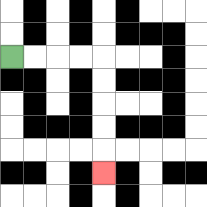{'start': '[0, 2]', 'end': '[4, 7]', 'path_directions': 'R,R,R,R,D,D,D,D,D', 'path_coordinates': '[[0, 2], [1, 2], [2, 2], [3, 2], [4, 2], [4, 3], [4, 4], [4, 5], [4, 6], [4, 7]]'}